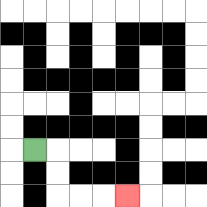{'start': '[1, 6]', 'end': '[5, 8]', 'path_directions': 'R,D,D,R,R,R', 'path_coordinates': '[[1, 6], [2, 6], [2, 7], [2, 8], [3, 8], [4, 8], [5, 8]]'}